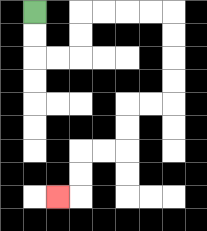{'start': '[1, 0]', 'end': '[2, 8]', 'path_directions': 'D,D,R,R,U,U,R,R,R,R,D,D,D,D,L,L,D,D,L,L,D,D,L', 'path_coordinates': '[[1, 0], [1, 1], [1, 2], [2, 2], [3, 2], [3, 1], [3, 0], [4, 0], [5, 0], [6, 0], [7, 0], [7, 1], [7, 2], [7, 3], [7, 4], [6, 4], [5, 4], [5, 5], [5, 6], [4, 6], [3, 6], [3, 7], [3, 8], [2, 8]]'}